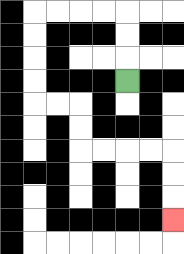{'start': '[5, 3]', 'end': '[7, 9]', 'path_directions': 'U,U,U,L,L,L,L,D,D,D,D,R,R,D,D,R,R,R,R,D,D,D', 'path_coordinates': '[[5, 3], [5, 2], [5, 1], [5, 0], [4, 0], [3, 0], [2, 0], [1, 0], [1, 1], [1, 2], [1, 3], [1, 4], [2, 4], [3, 4], [3, 5], [3, 6], [4, 6], [5, 6], [6, 6], [7, 6], [7, 7], [7, 8], [7, 9]]'}